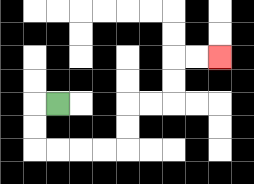{'start': '[2, 4]', 'end': '[9, 2]', 'path_directions': 'L,D,D,R,R,R,R,U,U,R,R,U,U,R,R', 'path_coordinates': '[[2, 4], [1, 4], [1, 5], [1, 6], [2, 6], [3, 6], [4, 6], [5, 6], [5, 5], [5, 4], [6, 4], [7, 4], [7, 3], [7, 2], [8, 2], [9, 2]]'}